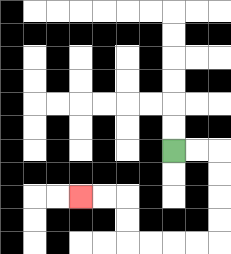{'start': '[7, 6]', 'end': '[3, 8]', 'path_directions': 'R,R,D,D,D,D,L,L,L,L,U,U,L,L', 'path_coordinates': '[[7, 6], [8, 6], [9, 6], [9, 7], [9, 8], [9, 9], [9, 10], [8, 10], [7, 10], [6, 10], [5, 10], [5, 9], [5, 8], [4, 8], [3, 8]]'}